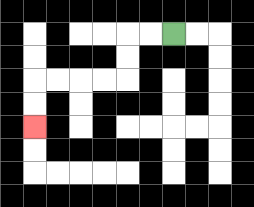{'start': '[7, 1]', 'end': '[1, 5]', 'path_directions': 'L,L,D,D,L,L,L,L,D,D', 'path_coordinates': '[[7, 1], [6, 1], [5, 1], [5, 2], [5, 3], [4, 3], [3, 3], [2, 3], [1, 3], [1, 4], [1, 5]]'}